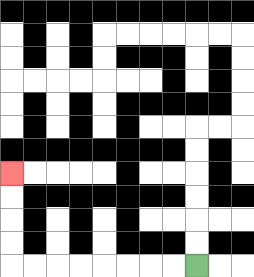{'start': '[8, 11]', 'end': '[0, 7]', 'path_directions': 'L,L,L,L,L,L,L,L,U,U,U,U', 'path_coordinates': '[[8, 11], [7, 11], [6, 11], [5, 11], [4, 11], [3, 11], [2, 11], [1, 11], [0, 11], [0, 10], [0, 9], [0, 8], [0, 7]]'}